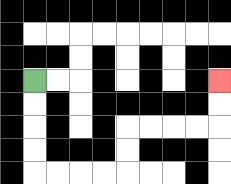{'start': '[1, 3]', 'end': '[9, 3]', 'path_directions': 'D,D,D,D,R,R,R,R,U,U,R,R,R,R,U,U', 'path_coordinates': '[[1, 3], [1, 4], [1, 5], [1, 6], [1, 7], [2, 7], [3, 7], [4, 7], [5, 7], [5, 6], [5, 5], [6, 5], [7, 5], [8, 5], [9, 5], [9, 4], [9, 3]]'}